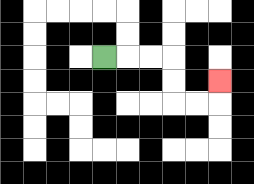{'start': '[4, 2]', 'end': '[9, 3]', 'path_directions': 'R,R,R,D,D,R,R,U', 'path_coordinates': '[[4, 2], [5, 2], [6, 2], [7, 2], [7, 3], [7, 4], [8, 4], [9, 4], [9, 3]]'}